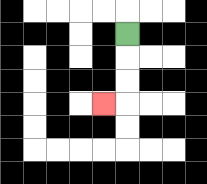{'start': '[5, 1]', 'end': '[4, 4]', 'path_directions': 'D,D,D,L', 'path_coordinates': '[[5, 1], [5, 2], [5, 3], [5, 4], [4, 4]]'}